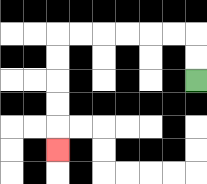{'start': '[8, 3]', 'end': '[2, 6]', 'path_directions': 'U,U,L,L,L,L,L,L,D,D,D,D,D', 'path_coordinates': '[[8, 3], [8, 2], [8, 1], [7, 1], [6, 1], [5, 1], [4, 1], [3, 1], [2, 1], [2, 2], [2, 3], [2, 4], [2, 5], [2, 6]]'}